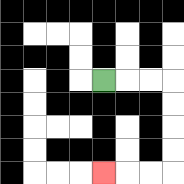{'start': '[4, 3]', 'end': '[4, 7]', 'path_directions': 'R,R,R,D,D,D,D,L,L,L', 'path_coordinates': '[[4, 3], [5, 3], [6, 3], [7, 3], [7, 4], [7, 5], [7, 6], [7, 7], [6, 7], [5, 7], [4, 7]]'}